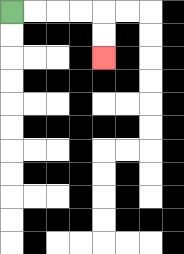{'start': '[0, 0]', 'end': '[4, 2]', 'path_directions': 'R,R,R,R,D,D', 'path_coordinates': '[[0, 0], [1, 0], [2, 0], [3, 0], [4, 0], [4, 1], [4, 2]]'}